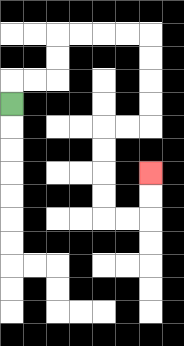{'start': '[0, 4]', 'end': '[6, 7]', 'path_directions': 'U,R,R,U,U,R,R,R,R,D,D,D,D,L,L,D,D,D,D,R,R,U,U', 'path_coordinates': '[[0, 4], [0, 3], [1, 3], [2, 3], [2, 2], [2, 1], [3, 1], [4, 1], [5, 1], [6, 1], [6, 2], [6, 3], [6, 4], [6, 5], [5, 5], [4, 5], [4, 6], [4, 7], [4, 8], [4, 9], [5, 9], [6, 9], [6, 8], [6, 7]]'}